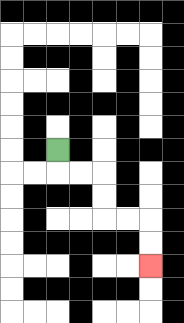{'start': '[2, 6]', 'end': '[6, 11]', 'path_directions': 'D,R,R,D,D,R,R,D,D', 'path_coordinates': '[[2, 6], [2, 7], [3, 7], [4, 7], [4, 8], [4, 9], [5, 9], [6, 9], [6, 10], [6, 11]]'}